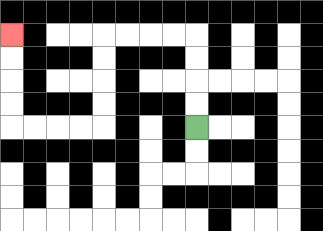{'start': '[8, 5]', 'end': '[0, 1]', 'path_directions': 'U,U,U,U,L,L,L,L,D,D,D,D,L,L,L,L,U,U,U,U', 'path_coordinates': '[[8, 5], [8, 4], [8, 3], [8, 2], [8, 1], [7, 1], [6, 1], [5, 1], [4, 1], [4, 2], [4, 3], [4, 4], [4, 5], [3, 5], [2, 5], [1, 5], [0, 5], [0, 4], [0, 3], [0, 2], [0, 1]]'}